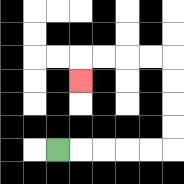{'start': '[2, 6]', 'end': '[3, 3]', 'path_directions': 'R,R,R,R,R,U,U,U,U,L,L,L,L,D', 'path_coordinates': '[[2, 6], [3, 6], [4, 6], [5, 6], [6, 6], [7, 6], [7, 5], [7, 4], [7, 3], [7, 2], [6, 2], [5, 2], [4, 2], [3, 2], [3, 3]]'}